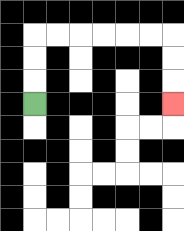{'start': '[1, 4]', 'end': '[7, 4]', 'path_directions': 'U,U,U,R,R,R,R,R,R,D,D,D', 'path_coordinates': '[[1, 4], [1, 3], [1, 2], [1, 1], [2, 1], [3, 1], [4, 1], [5, 1], [6, 1], [7, 1], [7, 2], [7, 3], [7, 4]]'}